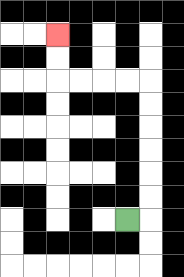{'start': '[5, 9]', 'end': '[2, 1]', 'path_directions': 'R,U,U,U,U,U,U,L,L,L,L,U,U', 'path_coordinates': '[[5, 9], [6, 9], [6, 8], [6, 7], [6, 6], [6, 5], [6, 4], [6, 3], [5, 3], [4, 3], [3, 3], [2, 3], [2, 2], [2, 1]]'}